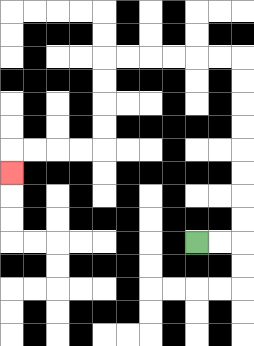{'start': '[8, 10]', 'end': '[0, 7]', 'path_directions': 'R,R,U,U,U,U,U,U,U,U,L,L,L,L,L,L,D,D,D,D,L,L,L,L,D', 'path_coordinates': '[[8, 10], [9, 10], [10, 10], [10, 9], [10, 8], [10, 7], [10, 6], [10, 5], [10, 4], [10, 3], [10, 2], [9, 2], [8, 2], [7, 2], [6, 2], [5, 2], [4, 2], [4, 3], [4, 4], [4, 5], [4, 6], [3, 6], [2, 6], [1, 6], [0, 6], [0, 7]]'}